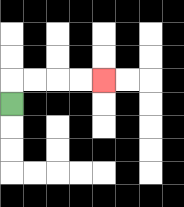{'start': '[0, 4]', 'end': '[4, 3]', 'path_directions': 'U,R,R,R,R', 'path_coordinates': '[[0, 4], [0, 3], [1, 3], [2, 3], [3, 3], [4, 3]]'}